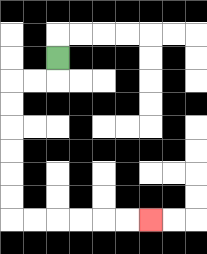{'start': '[2, 2]', 'end': '[6, 9]', 'path_directions': 'D,L,L,D,D,D,D,D,D,R,R,R,R,R,R', 'path_coordinates': '[[2, 2], [2, 3], [1, 3], [0, 3], [0, 4], [0, 5], [0, 6], [0, 7], [0, 8], [0, 9], [1, 9], [2, 9], [3, 9], [4, 9], [5, 9], [6, 9]]'}